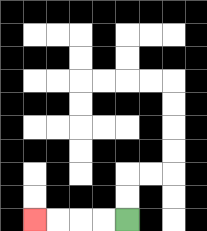{'start': '[5, 9]', 'end': '[1, 9]', 'path_directions': 'L,L,L,L', 'path_coordinates': '[[5, 9], [4, 9], [3, 9], [2, 9], [1, 9]]'}